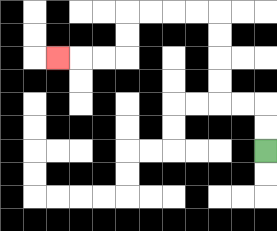{'start': '[11, 6]', 'end': '[2, 2]', 'path_directions': 'U,U,L,L,U,U,U,U,L,L,L,L,D,D,L,L,L', 'path_coordinates': '[[11, 6], [11, 5], [11, 4], [10, 4], [9, 4], [9, 3], [9, 2], [9, 1], [9, 0], [8, 0], [7, 0], [6, 0], [5, 0], [5, 1], [5, 2], [4, 2], [3, 2], [2, 2]]'}